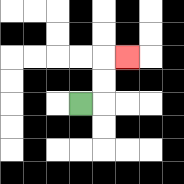{'start': '[3, 4]', 'end': '[5, 2]', 'path_directions': 'R,U,U,R', 'path_coordinates': '[[3, 4], [4, 4], [4, 3], [4, 2], [5, 2]]'}